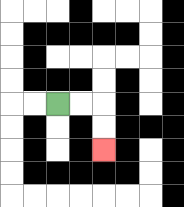{'start': '[2, 4]', 'end': '[4, 6]', 'path_directions': 'R,R,D,D', 'path_coordinates': '[[2, 4], [3, 4], [4, 4], [4, 5], [4, 6]]'}